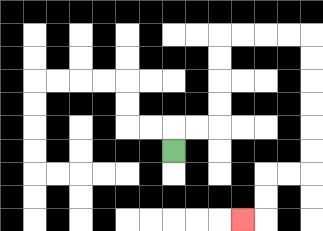{'start': '[7, 6]', 'end': '[10, 9]', 'path_directions': 'U,R,R,U,U,U,U,R,R,R,R,D,D,D,D,D,D,L,L,D,D,L', 'path_coordinates': '[[7, 6], [7, 5], [8, 5], [9, 5], [9, 4], [9, 3], [9, 2], [9, 1], [10, 1], [11, 1], [12, 1], [13, 1], [13, 2], [13, 3], [13, 4], [13, 5], [13, 6], [13, 7], [12, 7], [11, 7], [11, 8], [11, 9], [10, 9]]'}